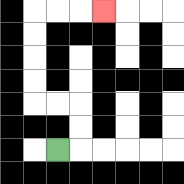{'start': '[2, 6]', 'end': '[4, 0]', 'path_directions': 'R,U,U,L,L,U,U,U,U,R,R,R', 'path_coordinates': '[[2, 6], [3, 6], [3, 5], [3, 4], [2, 4], [1, 4], [1, 3], [1, 2], [1, 1], [1, 0], [2, 0], [3, 0], [4, 0]]'}